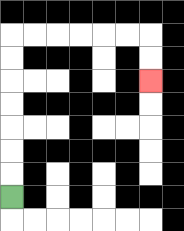{'start': '[0, 8]', 'end': '[6, 3]', 'path_directions': 'U,U,U,U,U,U,U,R,R,R,R,R,R,D,D', 'path_coordinates': '[[0, 8], [0, 7], [0, 6], [0, 5], [0, 4], [0, 3], [0, 2], [0, 1], [1, 1], [2, 1], [3, 1], [4, 1], [5, 1], [6, 1], [6, 2], [6, 3]]'}